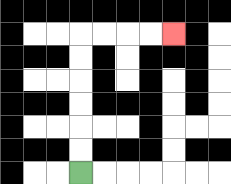{'start': '[3, 7]', 'end': '[7, 1]', 'path_directions': 'U,U,U,U,U,U,R,R,R,R', 'path_coordinates': '[[3, 7], [3, 6], [3, 5], [3, 4], [3, 3], [3, 2], [3, 1], [4, 1], [5, 1], [6, 1], [7, 1]]'}